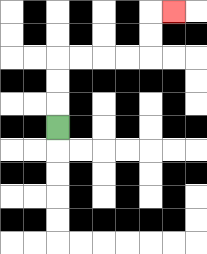{'start': '[2, 5]', 'end': '[7, 0]', 'path_directions': 'U,U,U,R,R,R,R,U,U,R', 'path_coordinates': '[[2, 5], [2, 4], [2, 3], [2, 2], [3, 2], [4, 2], [5, 2], [6, 2], [6, 1], [6, 0], [7, 0]]'}